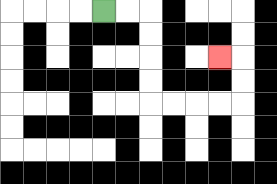{'start': '[4, 0]', 'end': '[9, 2]', 'path_directions': 'R,R,D,D,D,D,R,R,R,R,U,U,L', 'path_coordinates': '[[4, 0], [5, 0], [6, 0], [6, 1], [6, 2], [6, 3], [6, 4], [7, 4], [8, 4], [9, 4], [10, 4], [10, 3], [10, 2], [9, 2]]'}